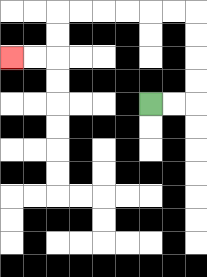{'start': '[6, 4]', 'end': '[0, 2]', 'path_directions': 'R,R,U,U,U,U,L,L,L,L,L,L,D,D,L,L', 'path_coordinates': '[[6, 4], [7, 4], [8, 4], [8, 3], [8, 2], [8, 1], [8, 0], [7, 0], [6, 0], [5, 0], [4, 0], [3, 0], [2, 0], [2, 1], [2, 2], [1, 2], [0, 2]]'}